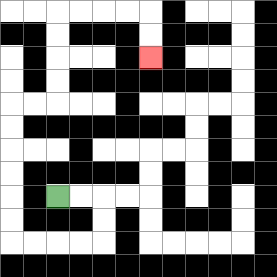{'start': '[2, 8]', 'end': '[6, 2]', 'path_directions': 'R,R,D,D,L,L,L,L,U,U,U,U,U,U,R,R,U,U,U,U,R,R,R,R,D,D', 'path_coordinates': '[[2, 8], [3, 8], [4, 8], [4, 9], [4, 10], [3, 10], [2, 10], [1, 10], [0, 10], [0, 9], [0, 8], [0, 7], [0, 6], [0, 5], [0, 4], [1, 4], [2, 4], [2, 3], [2, 2], [2, 1], [2, 0], [3, 0], [4, 0], [5, 0], [6, 0], [6, 1], [6, 2]]'}